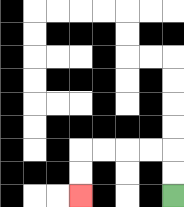{'start': '[7, 8]', 'end': '[3, 8]', 'path_directions': 'U,U,L,L,L,L,D,D', 'path_coordinates': '[[7, 8], [7, 7], [7, 6], [6, 6], [5, 6], [4, 6], [3, 6], [3, 7], [3, 8]]'}